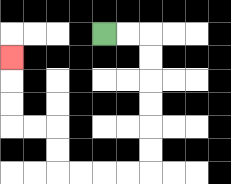{'start': '[4, 1]', 'end': '[0, 2]', 'path_directions': 'R,R,D,D,D,D,D,D,L,L,L,L,U,U,L,L,U,U,U', 'path_coordinates': '[[4, 1], [5, 1], [6, 1], [6, 2], [6, 3], [6, 4], [6, 5], [6, 6], [6, 7], [5, 7], [4, 7], [3, 7], [2, 7], [2, 6], [2, 5], [1, 5], [0, 5], [0, 4], [0, 3], [0, 2]]'}